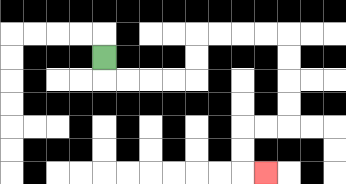{'start': '[4, 2]', 'end': '[11, 7]', 'path_directions': 'D,R,R,R,R,U,U,R,R,R,R,D,D,D,D,L,L,D,D,R', 'path_coordinates': '[[4, 2], [4, 3], [5, 3], [6, 3], [7, 3], [8, 3], [8, 2], [8, 1], [9, 1], [10, 1], [11, 1], [12, 1], [12, 2], [12, 3], [12, 4], [12, 5], [11, 5], [10, 5], [10, 6], [10, 7], [11, 7]]'}